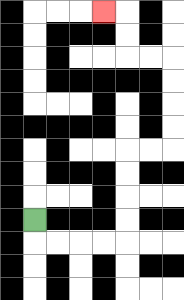{'start': '[1, 9]', 'end': '[4, 0]', 'path_directions': 'D,R,R,R,R,U,U,U,U,R,R,U,U,U,U,L,L,U,U,L', 'path_coordinates': '[[1, 9], [1, 10], [2, 10], [3, 10], [4, 10], [5, 10], [5, 9], [5, 8], [5, 7], [5, 6], [6, 6], [7, 6], [7, 5], [7, 4], [7, 3], [7, 2], [6, 2], [5, 2], [5, 1], [5, 0], [4, 0]]'}